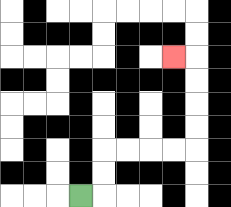{'start': '[3, 8]', 'end': '[7, 2]', 'path_directions': 'R,U,U,R,R,R,R,U,U,U,U,L', 'path_coordinates': '[[3, 8], [4, 8], [4, 7], [4, 6], [5, 6], [6, 6], [7, 6], [8, 6], [8, 5], [8, 4], [8, 3], [8, 2], [7, 2]]'}